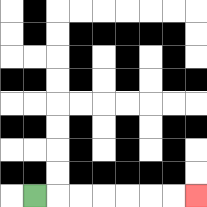{'start': '[1, 8]', 'end': '[8, 8]', 'path_directions': 'R,R,R,R,R,R,R', 'path_coordinates': '[[1, 8], [2, 8], [3, 8], [4, 8], [5, 8], [6, 8], [7, 8], [8, 8]]'}